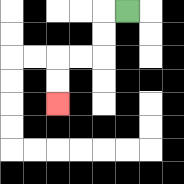{'start': '[5, 0]', 'end': '[2, 4]', 'path_directions': 'L,D,D,L,L,D,D', 'path_coordinates': '[[5, 0], [4, 0], [4, 1], [4, 2], [3, 2], [2, 2], [2, 3], [2, 4]]'}